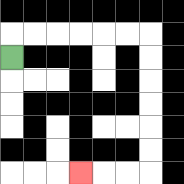{'start': '[0, 2]', 'end': '[3, 7]', 'path_directions': 'U,R,R,R,R,R,R,D,D,D,D,D,D,L,L,L', 'path_coordinates': '[[0, 2], [0, 1], [1, 1], [2, 1], [3, 1], [4, 1], [5, 1], [6, 1], [6, 2], [6, 3], [6, 4], [6, 5], [6, 6], [6, 7], [5, 7], [4, 7], [3, 7]]'}